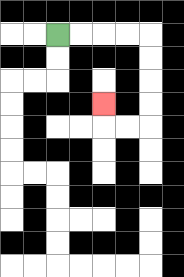{'start': '[2, 1]', 'end': '[4, 4]', 'path_directions': 'R,R,R,R,D,D,D,D,L,L,U', 'path_coordinates': '[[2, 1], [3, 1], [4, 1], [5, 1], [6, 1], [6, 2], [6, 3], [6, 4], [6, 5], [5, 5], [4, 5], [4, 4]]'}